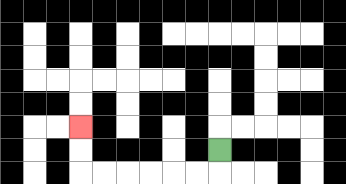{'start': '[9, 6]', 'end': '[3, 5]', 'path_directions': 'D,L,L,L,L,L,L,U,U', 'path_coordinates': '[[9, 6], [9, 7], [8, 7], [7, 7], [6, 7], [5, 7], [4, 7], [3, 7], [3, 6], [3, 5]]'}